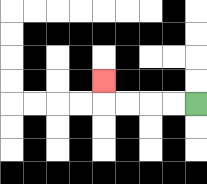{'start': '[8, 4]', 'end': '[4, 3]', 'path_directions': 'L,L,L,L,U', 'path_coordinates': '[[8, 4], [7, 4], [6, 4], [5, 4], [4, 4], [4, 3]]'}